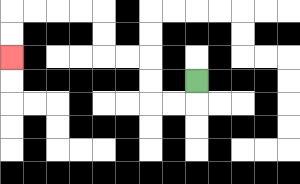{'start': '[8, 3]', 'end': '[0, 2]', 'path_directions': 'D,L,L,U,U,L,L,U,U,L,L,L,L,D,D', 'path_coordinates': '[[8, 3], [8, 4], [7, 4], [6, 4], [6, 3], [6, 2], [5, 2], [4, 2], [4, 1], [4, 0], [3, 0], [2, 0], [1, 0], [0, 0], [0, 1], [0, 2]]'}